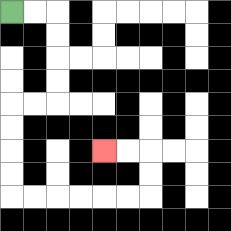{'start': '[0, 0]', 'end': '[4, 6]', 'path_directions': 'R,R,D,D,D,D,L,L,D,D,D,D,R,R,R,R,R,R,U,U,L,L', 'path_coordinates': '[[0, 0], [1, 0], [2, 0], [2, 1], [2, 2], [2, 3], [2, 4], [1, 4], [0, 4], [0, 5], [0, 6], [0, 7], [0, 8], [1, 8], [2, 8], [3, 8], [4, 8], [5, 8], [6, 8], [6, 7], [6, 6], [5, 6], [4, 6]]'}